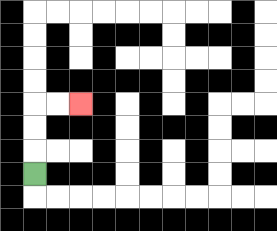{'start': '[1, 7]', 'end': '[3, 4]', 'path_directions': 'U,U,U,R,R', 'path_coordinates': '[[1, 7], [1, 6], [1, 5], [1, 4], [2, 4], [3, 4]]'}